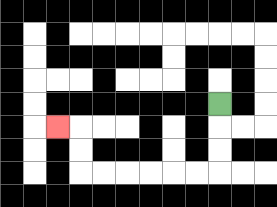{'start': '[9, 4]', 'end': '[2, 5]', 'path_directions': 'D,D,D,L,L,L,L,L,L,U,U,L', 'path_coordinates': '[[9, 4], [9, 5], [9, 6], [9, 7], [8, 7], [7, 7], [6, 7], [5, 7], [4, 7], [3, 7], [3, 6], [3, 5], [2, 5]]'}